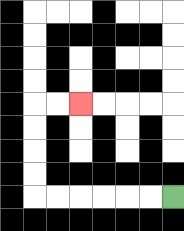{'start': '[7, 8]', 'end': '[3, 4]', 'path_directions': 'L,L,L,L,L,L,U,U,U,U,R,R', 'path_coordinates': '[[7, 8], [6, 8], [5, 8], [4, 8], [3, 8], [2, 8], [1, 8], [1, 7], [1, 6], [1, 5], [1, 4], [2, 4], [3, 4]]'}